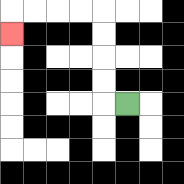{'start': '[5, 4]', 'end': '[0, 1]', 'path_directions': 'L,U,U,U,U,L,L,L,L,D', 'path_coordinates': '[[5, 4], [4, 4], [4, 3], [4, 2], [4, 1], [4, 0], [3, 0], [2, 0], [1, 0], [0, 0], [0, 1]]'}